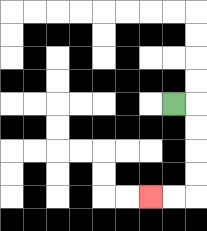{'start': '[7, 4]', 'end': '[6, 8]', 'path_directions': 'R,D,D,D,D,L,L', 'path_coordinates': '[[7, 4], [8, 4], [8, 5], [8, 6], [8, 7], [8, 8], [7, 8], [6, 8]]'}